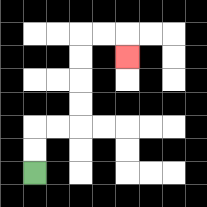{'start': '[1, 7]', 'end': '[5, 2]', 'path_directions': 'U,U,R,R,U,U,U,U,R,R,D', 'path_coordinates': '[[1, 7], [1, 6], [1, 5], [2, 5], [3, 5], [3, 4], [3, 3], [3, 2], [3, 1], [4, 1], [5, 1], [5, 2]]'}